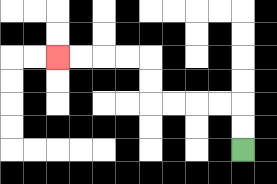{'start': '[10, 6]', 'end': '[2, 2]', 'path_directions': 'U,U,L,L,L,L,U,U,L,L,L,L', 'path_coordinates': '[[10, 6], [10, 5], [10, 4], [9, 4], [8, 4], [7, 4], [6, 4], [6, 3], [6, 2], [5, 2], [4, 2], [3, 2], [2, 2]]'}